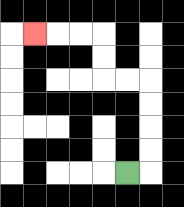{'start': '[5, 7]', 'end': '[1, 1]', 'path_directions': 'R,U,U,U,U,L,L,U,U,L,L,L', 'path_coordinates': '[[5, 7], [6, 7], [6, 6], [6, 5], [6, 4], [6, 3], [5, 3], [4, 3], [4, 2], [4, 1], [3, 1], [2, 1], [1, 1]]'}